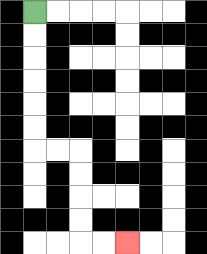{'start': '[1, 0]', 'end': '[5, 10]', 'path_directions': 'D,D,D,D,D,D,R,R,D,D,D,D,R,R', 'path_coordinates': '[[1, 0], [1, 1], [1, 2], [1, 3], [1, 4], [1, 5], [1, 6], [2, 6], [3, 6], [3, 7], [3, 8], [3, 9], [3, 10], [4, 10], [5, 10]]'}